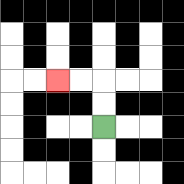{'start': '[4, 5]', 'end': '[2, 3]', 'path_directions': 'U,U,L,L', 'path_coordinates': '[[4, 5], [4, 4], [4, 3], [3, 3], [2, 3]]'}